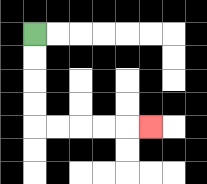{'start': '[1, 1]', 'end': '[6, 5]', 'path_directions': 'D,D,D,D,R,R,R,R,R', 'path_coordinates': '[[1, 1], [1, 2], [1, 3], [1, 4], [1, 5], [2, 5], [3, 5], [4, 5], [5, 5], [6, 5]]'}